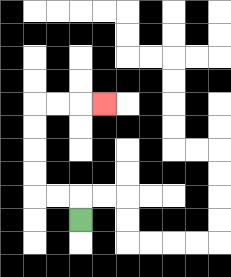{'start': '[3, 9]', 'end': '[4, 4]', 'path_directions': 'U,L,L,U,U,U,U,R,R,R', 'path_coordinates': '[[3, 9], [3, 8], [2, 8], [1, 8], [1, 7], [1, 6], [1, 5], [1, 4], [2, 4], [3, 4], [4, 4]]'}